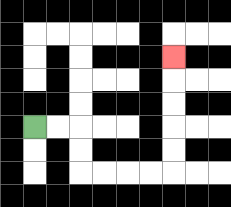{'start': '[1, 5]', 'end': '[7, 2]', 'path_directions': 'R,R,D,D,R,R,R,R,U,U,U,U,U', 'path_coordinates': '[[1, 5], [2, 5], [3, 5], [3, 6], [3, 7], [4, 7], [5, 7], [6, 7], [7, 7], [7, 6], [7, 5], [7, 4], [7, 3], [7, 2]]'}